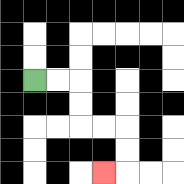{'start': '[1, 3]', 'end': '[4, 7]', 'path_directions': 'R,R,D,D,R,R,D,D,L', 'path_coordinates': '[[1, 3], [2, 3], [3, 3], [3, 4], [3, 5], [4, 5], [5, 5], [5, 6], [5, 7], [4, 7]]'}